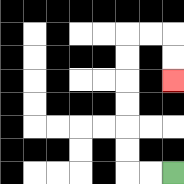{'start': '[7, 7]', 'end': '[7, 3]', 'path_directions': 'L,L,U,U,U,U,U,U,R,R,D,D', 'path_coordinates': '[[7, 7], [6, 7], [5, 7], [5, 6], [5, 5], [5, 4], [5, 3], [5, 2], [5, 1], [6, 1], [7, 1], [7, 2], [7, 3]]'}